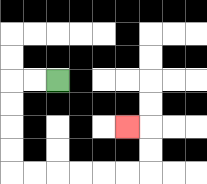{'start': '[2, 3]', 'end': '[5, 5]', 'path_directions': 'L,L,D,D,D,D,R,R,R,R,R,R,U,U,L', 'path_coordinates': '[[2, 3], [1, 3], [0, 3], [0, 4], [0, 5], [0, 6], [0, 7], [1, 7], [2, 7], [3, 7], [4, 7], [5, 7], [6, 7], [6, 6], [6, 5], [5, 5]]'}